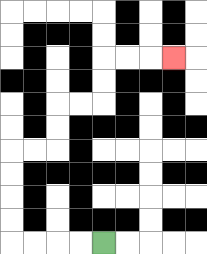{'start': '[4, 10]', 'end': '[7, 2]', 'path_directions': 'L,L,L,L,U,U,U,U,R,R,U,U,R,R,U,U,R,R,R', 'path_coordinates': '[[4, 10], [3, 10], [2, 10], [1, 10], [0, 10], [0, 9], [0, 8], [0, 7], [0, 6], [1, 6], [2, 6], [2, 5], [2, 4], [3, 4], [4, 4], [4, 3], [4, 2], [5, 2], [6, 2], [7, 2]]'}